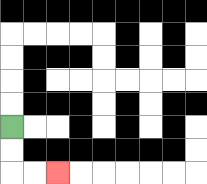{'start': '[0, 5]', 'end': '[2, 7]', 'path_directions': 'D,D,R,R', 'path_coordinates': '[[0, 5], [0, 6], [0, 7], [1, 7], [2, 7]]'}